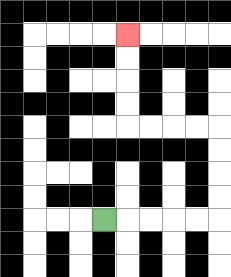{'start': '[4, 9]', 'end': '[5, 1]', 'path_directions': 'R,R,R,R,R,U,U,U,U,L,L,L,L,U,U,U,U', 'path_coordinates': '[[4, 9], [5, 9], [6, 9], [7, 9], [8, 9], [9, 9], [9, 8], [9, 7], [9, 6], [9, 5], [8, 5], [7, 5], [6, 5], [5, 5], [5, 4], [5, 3], [5, 2], [5, 1]]'}